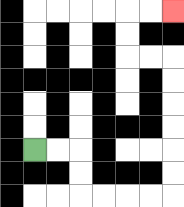{'start': '[1, 6]', 'end': '[7, 0]', 'path_directions': 'R,R,D,D,R,R,R,R,U,U,U,U,U,U,L,L,U,U,R,R', 'path_coordinates': '[[1, 6], [2, 6], [3, 6], [3, 7], [3, 8], [4, 8], [5, 8], [6, 8], [7, 8], [7, 7], [7, 6], [7, 5], [7, 4], [7, 3], [7, 2], [6, 2], [5, 2], [5, 1], [5, 0], [6, 0], [7, 0]]'}